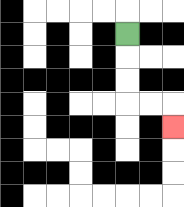{'start': '[5, 1]', 'end': '[7, 5]', 'path_directions': 'D,D,D,R,R,D', 'path_coordinates': '[[5, 1], [5, 2], [5, 3], [5, 4], [6, 4], [7, 4], [7, 5]]'}